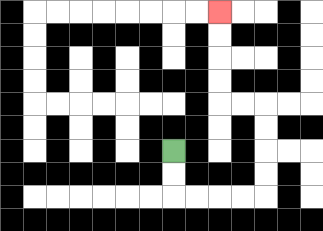{'start': '[7, 6]', 'end': '[9, 0]', 'path_directions': 'D,D,R,R,R,R,U,U,U,U,L,L,U,U,U,U', 'path_coordinates': '[[7, 6], [7, 7], [7, 8], [8, 8], [9, 8], [10, 8], [11, 8], [11, 7], [11, 6], [11, 5], [11, 4], [10, 4], [9, 4], [9, 3], [9, 2], [9, 1], [9, 0]]'}